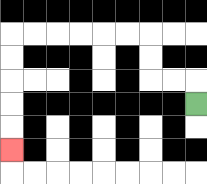{'start': '[8, 4]', 'end': '[0, 6]', 'path_directions': 'U,L,L,U,U,L,L,L,L,L,L,D,D,D,D,D', 'path_coordinates': '[[8, 4], [8, 3], [7, 3], [6, 3], [6, 2], [6, 1], [5, 1], [4, 1], [3, 1], [2, 1], [1, 1], [0, 1], [0, 2], [0, 3], [0, 4], [0, 5], [0, 6]]'}